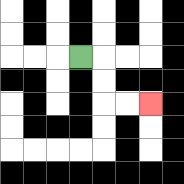{'start': '[3, 2]', 'end': '[6, 4]', 'path_directions': 'R,D,D,R,R', 'path_coordinates': '[[3, 2], [4, 2], [4, 3], [4, 4], [5, 4], [6, 4]]'}